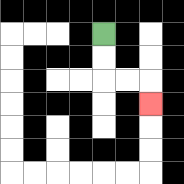{'start': '[4, 1]', 'end': '[6, 4]', 'path_directions': 'D,D,R,R,D', 'path_coordinates': '[[4, 1], [4, 2], [4, 3], [5, 3], [6, 3], [6, 4]]'}